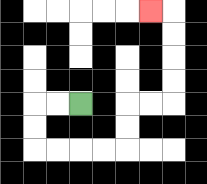{'start': '[3, 4]', 'end': '[6, 0]', 'path_directions': 'L,L,D,D,R,R,R,R,U,U,R,R,U,U,U,U,L', 'path_coordinates': '[[3, 4], [2, 4], [1, 4], [1, 5], [1, 6], [2, 6], [3, 6], [4, 6], [5, 6], [5, 5], [5, 4], [6, 4], [7, 4], [7, 3], [7, 2], [7, 1], [7, 0], [6, 0]]'}